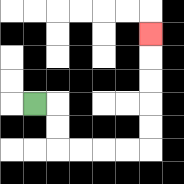{'start': '[1, 4]', 'end': '[6, 1]', 'path_directions': 'R,D,D,R,R,R,R,U,U,U,U,U', 'path_coordinates': '[[1, 4], [2, 4], [2, 5], [2, 6], [3, 6], [4, 6], [5, 6], [6, 6], [6, 5], [6, 4], [6, 3], [6, 2], [6, 1]]'}